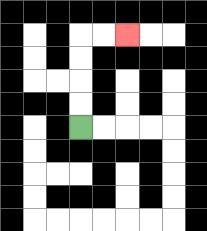{'start': '[3, 5]', 'end': '[5, 1]', 'path_directions': 'U,U,U,U,R,R', 'path_coordinates': '[[3, 5], [3, 4], [3, 3], [3, 2], [3, 1], [4, 1], [5, 1]]'}